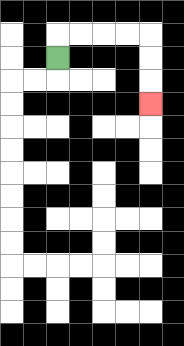{'start': '[2, 2]', 'end': '[6, 4]', 'path_directions': 'U,R,R,R,R,D,D,D', 'path_coordinates': '[[2, 2], [2, 1], [3, 1], [4, 1], [5, 1], [6, 1], [6, 2], [6, 3], [6, 4]]'}